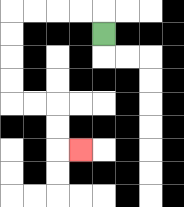{'start': '[4, 1]', 'end': '[3, 6]', 'path_directions': 'U,L,L,L,L,D,D,D,D,R,R,D,D,R', 'path_coordinates': '[[4, 1], [4, 0], [3, 0], [2, 0], [1, 0], [0, 0], [0, 1], [0, 2], [0, 3], [0, 4], [1, 4], [2, 4], [2, 5], [2, 6], [3, 6]]'}